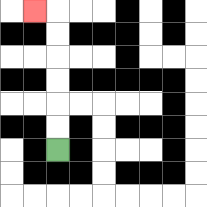{'start': '[2, 6]', 'end': '[1, 0]', 'path_directions': 'U,U,U,U,U,U,L', 'path_coordinates': '[[2, 6], [2, 5], [2, 4], [2, 3], [2, 2], [2, 1], [2, 0], [1, 0]]'}